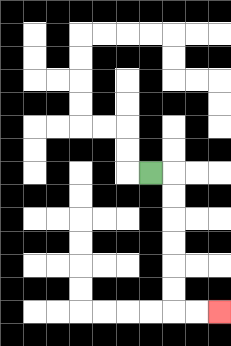{'start': '[6, 7]', 'end': '[9, 13]', 'path_directions': 'R,D,D,D,D,D,D,R,R', 'path_coordinates': '[[6, 7], [7, 7], [7, 8], [7, 9], [7, 10], [7, 11], [7, 12], [7, 13], [8, 13], [9, 13]]'}